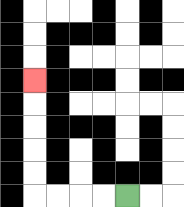{'start': '[5, 8]', 'end': '[1, 3]', 'path_directions': 'L,L,L,L,U,U,U,U,U', 'path_coordinates': '[[5, 8], [4, 8], [3, 8], [2, 8], [1, 8], [1, 7], [1, 6], [1, 5], [1, 4], [1, 3]]'}